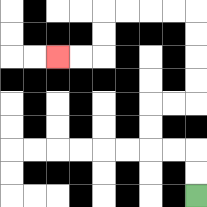{'start': '[8, 8]', 'end': '[2, 2]', 'path_directions': 'U,U,L,L,U,U,R,R,U,U,U,U,L,L,L,L,D,D,L,L', 'path_coordinates': '[[8, 8], [8, 7], [8, 6], [7, 6], [6, 6], [6, 5], [6, 4], [7, 4], [8, 4], [8, 3], [8, 2], [8, 1], [8, 0], [7, 0], [6, 0], [5, 0], [4, 0], [4, 1], [4, 2], [3, 2], [2, 2]]'}